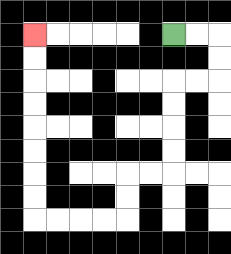{'start': '[7, 1]', 'end': '[1, 1]', 'path_directions': 'R,R,D,D,L,L,D,D,D,D,L,L,D,D,L,L,L,L,U,U,U,U,U,U,U,U', 'path_coordinates': '[[7, 1], [8, 1], [9, 1], [9, 2], [9, 3], [8, 3], [7, 3], [7, 4], [7, 5], [7, 6], [7, 7], [6, 7], [5, 7], [5, 8], [5, 9], [4, 9], [3, 9], [2, 9], [1, 9], [1, 8], [1, 7], [1, 6], [1, 5], [1, 4], [1, 3], [1, 2], [1, 1]]'}